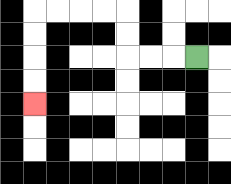{'start': '[8, 2]', 'end': '[1, 4]', 'path_directions': 'L,L,L,U,U,L,L,L,L,D,D,D,D', 'path_coordinates': '[[8, 2], [7, 2], [6, 2], [5, 2], [5, 1], [5, 0], [4, 0], [3, 0], [2, 0], [1, 0], [1, 1], [1, 2], [1, 3], [1, 4]]'}